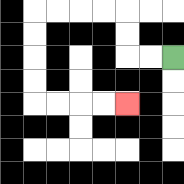{'start': '[7, 2]', 'end': '[5, 4]', 'path_directions': 'L,L,U,U,L,L,L,L,D,D,D,D,R,R,R,R', 'path_coordinates': '[[7, 2], [6, 2], [5, 2], [5, 1], [5, 0], [4, 0], [3, 0], [2, 0], [1, 0], [1, 1], [1, 2], [1, 3], [1, 4], [2, 4], [3, 4], [4, 4], [5, 4]]'}